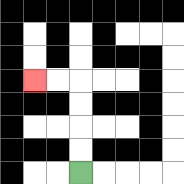{'start': '[3, 7]', 'end': '[1, 3]', 'path_directions': 'U,U,U,U,L,L', 'path_coordinates': '[[3, 7], [3, 6], [3, 5], [3, 4], [3, 3], [2, 3], [1, 3]]'}